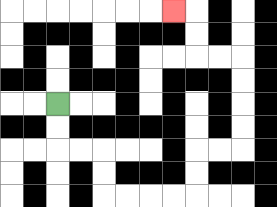{'start': '[2, 4]', 'end': '[7, 0]', 'path_directions': 'D,D,R,R,D,D,R,R,R,R,U,U,R,R,U,U,U,U,L,L,U,U,L', 'path_coordinates': '[[2, 4], [2, 5], [2, 6], [3, 6], [4, 6], [4, 7], [4, 8], [5, 8], [6, 8], [7, 8], [8, 8], [8, 7], [8, 6], [9, 6], [10, 6], [10, 5], [10, 4], [10, 3], [10, 2], [9, 2], [8, 2], [8, 1], [8, 0], [7, 0]]'}